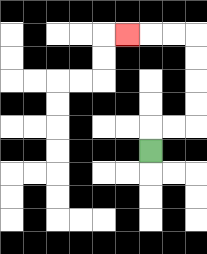{'start': '[6, 6]', 'end': '[5, 1]', 'path_directions': 'U,R,R,U,U,U,U,L,L,L', 'path_coordinates': '[[6, 6], [6, 5], [7, 5], [8, 5], [8, 4], [8, 3], [8, 2], [8, 1], [7, 1], [6, 1], [5, 1]]'}